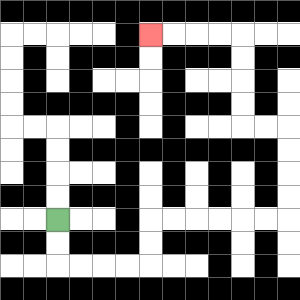{'start': '[2, 9]', 'end': '[6, 1]', 'path_directions': 'D,D,R,R,R,R,U,U,R,R,R,R,R,R,U,U,U,U,L,L,U,U,U,U,L,L,L,L', 'path_coordinates': '[[2, 9], [2, 10], [2, 11], [3, 11], [4, 11], [5, 11], [6, 11], [6, 10], [6, 9], [7, 9], [8, 9], [9, 9], [10, 9], [11, 9], [12, 9], [12, 8], [12, 7], [12, 6], [12, 5], [11, 5], [10, 5], [10, 4], [10, 3], [10, 2], [10, 1], [9, 1], [8, 1], [7, 1], [6, 1]]'}